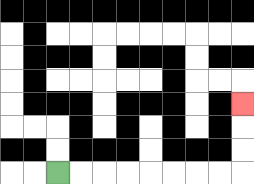{'start': '[2, 7]', 'end': '[10, 4]', 'path_directions': 'R,R,R,R,R,R,R,R,U,U,U', 'path_coordinates': '[[2, 7], [3, 7], [4, 7], [5, 7], [6, 7], [7, 7], [8, 7], [9, 7], [10, 7], [10, 6], [10, 5], [10, 4]]'}